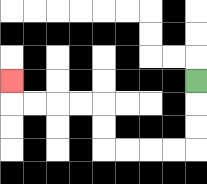{'start': '[8, 3]', 'end': '[0, 3]', 'path_directions': 'D,D,D,L,L,L,L,U,U,L,L,L,L,U', 'path_coordinates': '[[8, 3], [8, 4], [8, 5], [8, 6], [7, 6], [6, 6], [5, 6], [4, 6], [4, 5], [4, 4], [3, 4], [2, 4], [1, 4], [0, 4], [0, 3]]'}